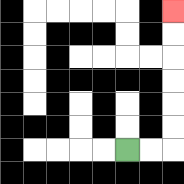{'start': '[5, 6]', 'end': '[7, 0]', 'path_directions': 'R,R,U,U,U,U,U,U', 'path_coordinates': '[[5, 6], [6, 6], [7, 6], [7, 5], [7, 4], [7, 3], [7, 2], [7, 1], [7, 0]]'}